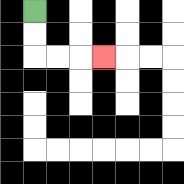{'start': '[1, 0]', 'end': '[4, 2]', 'path_directions': 'D,D,R,R,R', 'path_coordinates': '[[1, 0], [1, 1], [1, 2], [2, 2], [3, 2], [4, 2]]'}